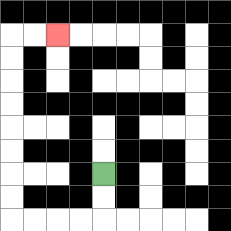{'start': '[4, 7]', 'end': '[2, 1]', 'path_directions': 'D,D,L,L,L,L,U,U,U,U,U,U,U,U,R,R', 'path_coordinates': '[[4, 7], [4, 8], [4, 9], [3, 9], [2, 9], [1, 9], [0, 9], [0, 8], [0, 7], [0, 6], [0, 5], [0, 4], [0, 3], [0, 2], [0, 1], [1, 1], [2, 1]]'}